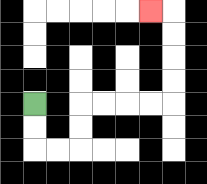{'start': '[1, 4]', 'end': '[6, 0]', 'path_directions': 'D,D,R,R,U,U,R,R,R,R,U,U,U,U,L', 'path_coordinates': '[[1, 4], [1, 5], [1, 6], [2, 6], [3, 6], [3, 5], [3, 4], [4, 4], [5, 4], [6, 4], [7, 4], [7, 3], [7, 2], [7, 1], [7, 0], [6, 0]]'}